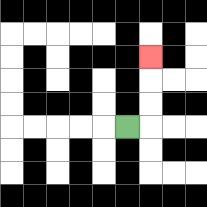{'start': '[5, 5]', 'end': '[6, 2]', 'path_directions': 'R,U,U,U', 'path_coordinates': '[[5, 5], [6, 5], [6, 4], [6, 3], [6, 2]]'}